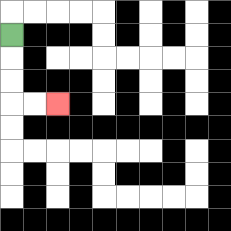{'start': '[0, 1]', 'end': '[2, 4]', 'path_directions': 'D,D,D,R,R', 'path_coordinates': '[[0, 1], [0, 2], [0, 3], [0, 4], [1, 4], [2, 4]]'}